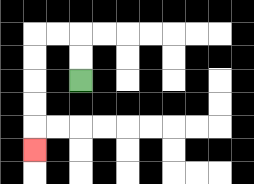{'start': '[3, 3]', 'end': '[1, 6]', 'path_directions': 'U,U,L,L,D,D,D,D,D', 'path_coordinates': '[[3, 3], [3, 2], [3, 1], [2, 1], [1, 1], [1, 2], [1, 3], [1, 4], [1, 5], [1, 6]]'}